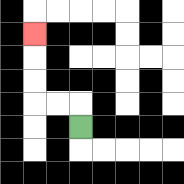{'start': '[3, 5]', 'end': '[1, 1]', 'path_directions': 'U,L,L,U,U,U', 'path_coordinates': '[[3, 5], [3, 4], [2, 4], [1, 4], [1, 3], [1, 2], [1, 1]]'}